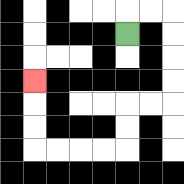{'start': '[5, 1]', 'end': '[1, 3]', 'path_directions': 'U,R,R,D,D,D,D,L,L,D,D,L,L,L,L,U,U,U', 'path_coordinates': '[[5, 1], [5, 0], [6, 0], [7, 0], [7, 1], [7, 2], [7, 3], [7, 4], [6, 4], [5, 4], [5, 5], [5, 6], [4, 6], [3, 6], [2, 6], [1, 6], [1, 5], [1, 4], [1, 3]]'}